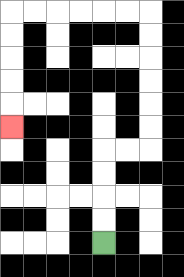{'start': '[4, 10]', 'end': '[0, 5]', 'path_directions': 'U,U,U,U,R,R,U,U,U,U,U,U,L,L,L,L,L,L,D,D,D,D,D', 'path_coordinates': '[[4, 10], [4, 9], [4, 8], [4, 7], [4, 6], [5, 6], [6, 6], [6, 5], [6, 4], [6, 3], [6, 2], [6, 1], [6, 0], [5, 0], [4, 0], [3, 0], [2, 0], [1, 0], [0, 0], [0, 1], [0, 2], [0, 3], [0, 4], [0, 5]]'}